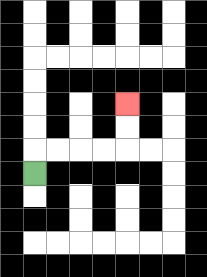{'start': '[1, 7]', 'end': '[5, 4]', 'path_directions': 'U,R,R,R,R,U,U', 'path_coordinates': '[[1, 7], [1, 6], [2, 6], [3, 6], [4, 6], [5, 6], [5, 5], [5, 4]]'}